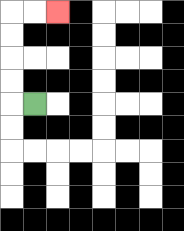{'start': '[1, 4]', 'end': '[2, 0]', 'path_directions': 'L,U,U,U,U,R,R', 'path_coordinates': '[[1, 4], [0, 4], [0, 3], [0, 2], [0, 1], [0, 0], [1, 0], [2, 0]]'}